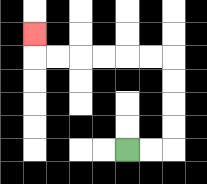{'start': '[5, 6]', 'end': '[1, 1]', 'path_directions': 'R,R,U,U,U,U,L,L,L,L,L,L,U', 'path_coordinates': '[[5, 6], [6, 6], [7, 6], [7, 5], [7, 4], [7, 3], [7, 2], [6, 2], [5, 2], [4, 2], [3, 2], [2, 2], [1, 2], [1, 1]]'}